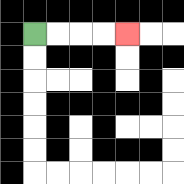{'start': '[1, 1]', 'end': '[5, 1]', 'path_directions': 'R,R,R,R', 'path_coordinates': '[[1, 1], [2, 1], [3, 1], [4, 1], [5, 1]]'}